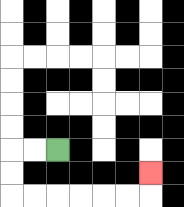{'start': '[2, 6]', 'end': '[6, 7]', 'path_directions': 'L,L,D,D,R,R,R,R,R,R,U', 'path_coordinates': '[[2, 6], [1, 6], [0, 6], [0, 7], [0, 8], [1, 8], [2, 8], [3, 8], [4, 8], [5, 8], [6, 8], [6, 7]]'}